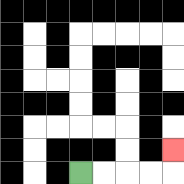{'start': '[3, 7]', 'end': '[7, 6]', 'path_directions': 'R,R,R,R,U', 'path_coordinates': '[[3, 7], [4, 7], [5, 7], [6, 7], [7, 7], [7, 6]]'}